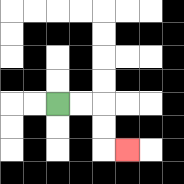{'start': '[2, 4]', 'end': '[5, 6]', 'path_directions': 'R,R,D,D,R', 'path_coordinates': '[[2, 4], [3, 4], [4, 4], [4, 5], [4, 6], [5, 6]]'}